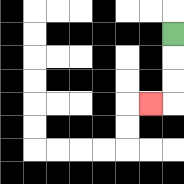{'start': '[7, 1]', 'end': '[6, 4]', 'path_directions': 'D,D,D,L', 'path_coordinates': '[[7, 1], [7, 2], [7, 3], [7, 4], [6, 4]]'}